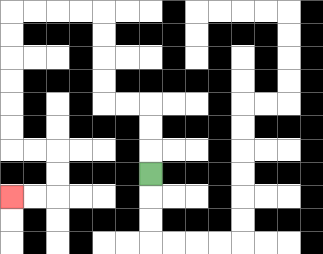{'start': '[6, 7]', 'end': '[0, 8]', 'path_directions': 'U,U,U,L,L,U,U,U,U,L,L,L,L,D,D,D,D,D,D,R,R,D,D,L,L', 'path_coordinates': '[[6, 7], [6, 6], [6, 5], [6, 4], [5, 4], [4, 4], [4, 3], [4, 2], [4, 1], [4, 0], [3, 0], [2, 0], [1, 0], [0, 0], [0, 1], [0, 2], [0, 3], [0, 4], [0, 5], [0, 6], [1, 6], [2, 6], [2, 7], [2, 8], [1, 8], [0, 8]]'}